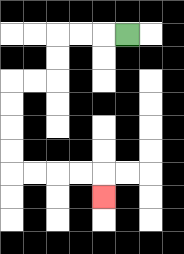{'start': '[5, 1]', 'end': '[4, 8]', 'path_directions': 'L,L,L,D,D,L,L,D,D,D,D,R,R,R,R,D', 'path_coordinates': '[[5, 1], [4, 1], [3, 1], [2, 1], [2, 2], [2, 3], [1, 3], [0, 3], [0, 4], [0, 5], [0, 6], [0, 7], [1, 7], [2, 7], [3, 7], [4, 7], [4, 8]]'}